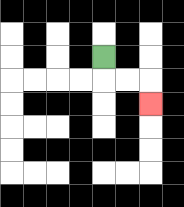{'start': '[4, 2]', 'end': '[6, 4]', 'path_directions': 'D,R,R,D', 'path_coordinates': '[[4, 2], [4, 3], [5, 3], [6, 3], [6, 4]]'}